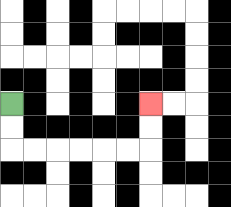{'start': '[0, 4]', 'end': '[6, 4]', 'path_directions': 'D,D,R,R,R,R,R,R,U,U', 'path_coordinates': '[[0, 4], [0, 5], [0, 6], [1, 6], [2, 6], [3, 6], [4, 6], [5, 6], [6, 6], [6, 5], [6, 4]]'}